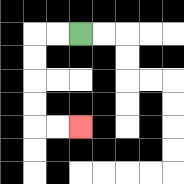{'start': '[3, 1]', 'end': '[3, 5]', 'path_directions': 'L,L,D,D,D,D,R,R', 'path_coordinates': '[[3, 1], [2, 1], [1, 1], [1, 2], [1, 3], [1, 4], [1, 5], [2, 5], [3, 5]]'}